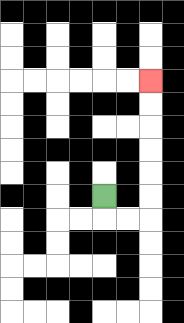{'start': '[4, 8]', 'end': '[6, 3]', 'path_directions': 'D,R,R,U,U,U,U,U,U', 'path_coordinates': '[[4, 8], [4, 9], [5, 9], [6, 9], [6, 8], [6, 7], [6, 6], [6, 5], [6, 4], [6, 3]]'}